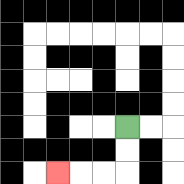{'start': '[5, 5]', 'end': '[2, 7]', 'path_directions': 'D,D,L,L,L', 'path_coordinates': '[[5, 5], [5, 6], [5, 7], [4, 7], [3, 7], [2, 7]]'}